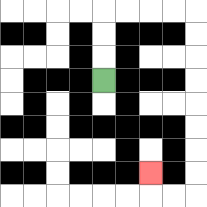{'start': '[4, 3]', 'end': '[6, 7]', 'path_directions': 'U,U,U,R,R,R,R,D,D,D,D,D,D,D,D,L,L,U', 'path_coordinates': '[[4, 3], [4, 2], [4, 1], [4, 0], [5, 0], [6, 0], [7, 0], [8, 0], [8, 1], [8, 2], [8, 3], [8, 4], [8, 5], [8, 6], [8, 7], [8, 8], [7, 8], [6, 8], [6, 7]]'}